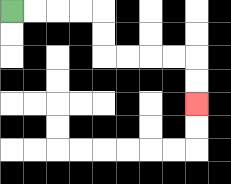{'start': '[0, 0]', 'end': '[8, 4]', 'path_directions': 'R,R,R,R,D,D,R,R,R,R,D,D', 'path_coordinates': '[[0, 0], [1, 0], [2, 0], [3, 0], [4, 0], [4, 1], [4, 2], [5, 2], [6, 2], [7, 2], [8, 2], [8, 3], [8, 4]]'}